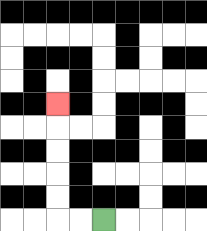{'start': '[4, 9]', 'end': '[2, 4]', 'path_directions': 'L,L,U,U,U,U,U', 'path_coordinates': '[[4, 9], [3, 9], [2, 9], [2, 8], [2, 7], [2, 6], [2, 5], [2, 4]]'}